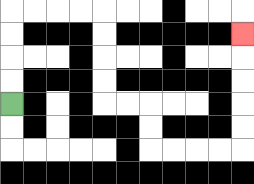{'start': '[0, 4]', 'end': '[10, 1]', 'path_directions': 'U,U,U,U,R,R,R,R,D,D,D,D,R,R,D,D,R,R,R,R,U,U,U,U,U', 'path_coordinates': '[[0, 4], [0, 3], [0, 2], [0, 1], [0, 0], [1, 0], [2, 0], [3, 0], [4, 0], [4, 1], [4, 2], [4, 3], [4, 4], [5, 4], [6, 4], [6, 5], [6, 6], [7, 6], [8, 6], [9, 6], [10, 6], [10, 5], [10, 4], [10, 3], [10, 2], [10, 1]]'}